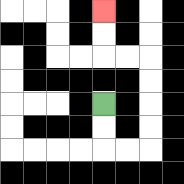{'start': '[4, 4]', 'end': '[4, 0]', 'path_directions': 'D,D,R,R,U,U,U,U,L,L,U,U', 'path_coordinates': '[[4, 4], [4, 5], [4, 6], [5, 6], [6, 6], [6, 5], [6, 4], [6, 3], [6, 2], [5, 2], [4, 2], [4, 1], [4, 0]]'}